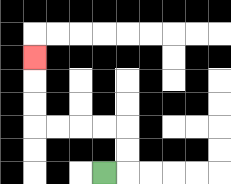{'start': '[4, 7]', 'end': '[1, 2]', 'path_directions': 'R,U,U,L,L,L,L,U,U,U', 'path_coordinates': '[[4, 7], [5, 7], [5, 6], [5, 5], [4, 5], [3, 5], [2, 5], [1, 5], [1, 4], [1, 3], [1, 2]]'}